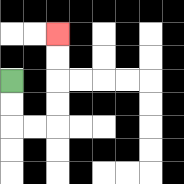{'start': '[0, 3]', 'end': '[2, 1]', 'path_directions': 'D,D,R,R,U,U,U,U', 'path_coordinates': '[[0, 3], [0, 4], [0, 5], [1, 5], [2, 5], [2, 4], [2, 3], [2, 2], [2, 1]]'}